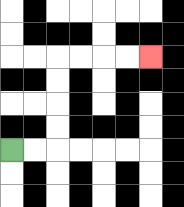{'start': '[0, 6]', 'end': '[6, 2]', 'path_directions': 'R,R,U,U,U,U,R,R,R,R', 'path_coordinates': '[[0, 6], [1, 6], [2, 6], [2, 5], [2, 4], [2, 3], [2, 2], [3, 2], [4, 2], [5, 2], [6, 2]]'}